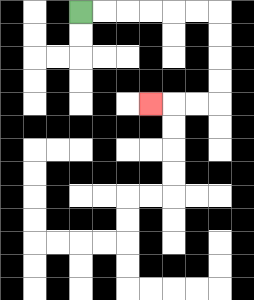{'start': '[3, 0]', 'end': '[6, 4]', 'path_directions': 'R,R,R,R,R,R,D,D,D,D,L,L,L', 'path_coordinates': '[[3, 0], [4, 0], [5, 0], [6, 0], [7, 0], [8, 0], [9, 0], [9, 1], [9, 2], [9, 3], [9, 4], [8, 4], [7, 4], [6, 4]]'}